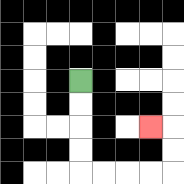{'start': '[3, 3]', 'end': '[6, 5]', 'path_directions': 'D,D,D,D,R,R,R,R,U,U,L', 'path_coordinates': '[[3, 3], [3, 4], [3, 5], [3, 6], [3, 7], [4, 7], [5, 7], [6, 7], [7, 7], [7, 6], [7, 5], [6, 5]]'}